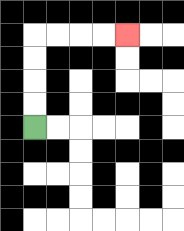{'start': '[1, 5]', 'end': '[5, 1]', 'path_directions': 'U,U,U,U,R,R,R,R', 'path_coordinates': '[[1, 5], [1, 4], [1, 3], [1, 2], [1, 1], [2, 1], [3, 1], [4, 1], [5, 1]]'}